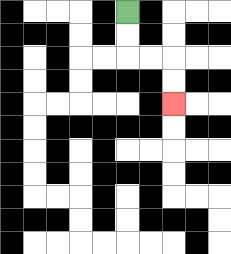{'start': '[5, 0]', 'end': '[7, 4]', 'path_directions': 'D,D,R,R,D,D', 'path_coordinates': '[[5, 0], [5, 1], [5, 2], [6, 2], [7, 2], [7, 3], [7, 4]]'}